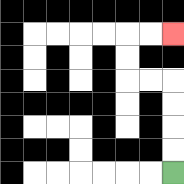{'start': '[7, 7]', 'end': '[7, 1]', 'path_directions': 'U,U,U,U,L,L,U,U,R,R', 'path_coordinates': '[[7, 7], [7, 6], [7, 5], [7, 4], [7, 3], [6, 3], [5, 3], [5, 2], [5, 1], [6, 1], [7, 1]]'}